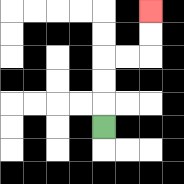{'start': '[4, 5]', 'end': '[6, 0]', 'path_directions': 'U,U,U,R,R,U,U', 'path_coordinates': '[[4, 5], [4, 4], [4, 3], [4, 2], [5, 2], [6, 2], [6, 1], [6, 0]]'}